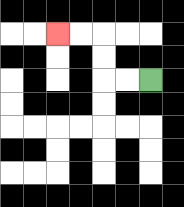{'start': '[6, 3]', 'end': '[2, 1]', 'path_directions': 'L,L,U,U,L,L', 'path_coordinates': '[[6, 3], [5, 3], [4, 3], [4, 2], [4, 1], [3, 1], [2, 1]]'}